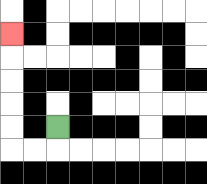{'start': '[2, 5]', 'end': '[0, 1]', 'path_directions': 'D,L,L,U,U,U,U,U', 'path_coordinates': '[[2, 5], [2, 6], [1, 6], [0, 6], [0, 5], [0, 4], [0, 3], [0, 2], [0, 1]]'}